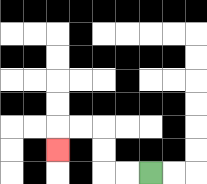{'start': '[6, 7]', 'end': '[2, 6]', 'path_directions': 'L,L,U,U,L,L,D', 'path_coordinates': '[[6, 7], [5, 7], [4, 7], [4, 6], [4, 5], [3, 5], [2, 5], [2, 6]]'}